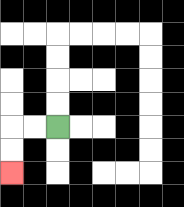{'start': '[2, 5]', 'end': '[0, 7]', 'path_directions': 'L,L,D,D', 'path_coordinates': '[[2, 5], [1, 5], [0, 5], [0, 6], [0, 7]]'}